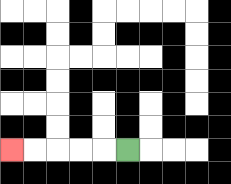{'start': '[5, 6]', 'end': '[0, 6]', 'path_directions': 'L,L,L,L,L', 'path_coordinates': '[[5, 6], [4, 6], [3, 6], [2, 6], [1, 6], [0, 6]]'}